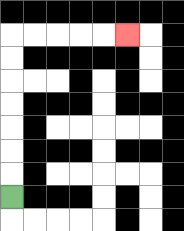{'start': '[0, 8]', 'end': '[5, 1]', 'path_directions': 'U,U,U,U,U,U,U,R,R,R,R,R', 'path_coordinates': '[[0, 8], [0, 7], [0, 6], [0, 5], [0, 4], [0, 3], [0, 2], [0, 1], [1, 1], [2, 1], [3, 1], [4, 1], [5, 1]]'}